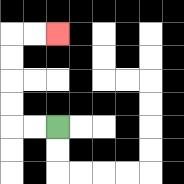{'start': '[2, 5]', 'end': '[2, 1]', 'path_directions': 'L,L,U,U,U,U,R,R', 'path_coordinates': '[[2, 5], [1, 5], [0, 5], [0, 4], [0, 3], [0, 2], [0, 1], [1, 1], [2, 1]]'}